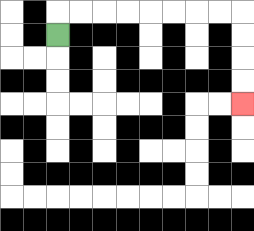{'start': '[2, 1]', 'end': '[10, 4]', 'path_directions': 'U,R,R,R,R,R,R,R,R,D,D,D,D', 'path_coordinates': '[[2, 1], [2, 0], [3, 0], [4, 0], [5, 0], [6, 0], [7, 0], [8, 0], [9, 0], [10, 0], [10, 1], [10, 2], [10, 3], [10, 4]]'}